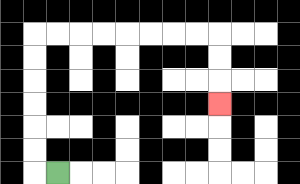{'start': '[2, 7]', 'end': '[9, 4]', 'path_directions': 'L,U,U,U,U,U,U,R,R,R,R,R,R,R,R,D,D,D', 'path_coordinates': '[[2, 7], [1, 7], [1, 6], [1, 5], [1, 4], [1, 3], [1, 2], [1, 1], [2, 1], [3, 1], [4, 1], [5, 1], [6, 1], [7, 1], [8, 1], [9, 1], [9, 2], [9, 3], [9, 4]]'}